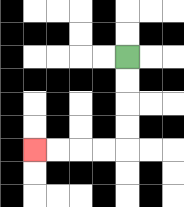{'start': '[5, 2]', 'end': '[1, 6]', 'path_directions': 'D,D,D,D,L,L,L,L', 'path_coordinates': '[[5, 2], [5, 3], [5, 4], [5, 5], [5, 6], [4, 6], [3, 6], [2, 6], [1, 6]]'}